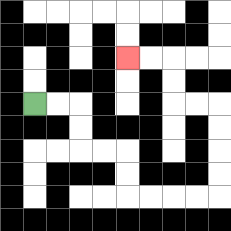{'start': '[1, 4]', 'end': '[5, 2]', 'path_directions': 'R,R,D,D,R,R,D,D,R,R,R,R,U,U,U,U,L,L,U,U,L,L', 'path_coordinates': '[[1, 4], [2, 4], [3, 4], [3, 5], [3, 6], [4, 6], [5, 6], [5, 7], [5, 8], [6, 8], [7, 8], [8, 8], [9, 8], [9, 7], [9, 6], [9, 5], [9, 4], [8, 4], [7, 4], [7, 3], [7, 2], [6, 2], [5, 2]]'}